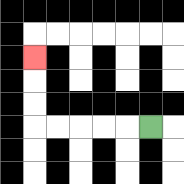{'start': '[6, 5]', 'end': '[1, 2]', 'path_directions': 'L,L,L,L,L,U,U,U', 'path_coordinates': '[[6, 5], [5, 5], [4, 5], [3, 5], [2, 5], [1, 5], [1, 4], [1, 3], [1, 2]]'}